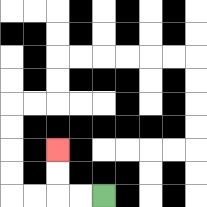{'start': '[4, 8]', 'end': '[2, 6]', 'path_directions': 'L,L,U,U', 'path_coordinates': '[[4, 8], [3, 8], [2, 8], [2, 7], [2, 6]]'}